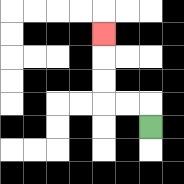{'start': '[6, 5]', 'end': '[4, 1]', 'path_directions': 'U,L,L,U,U,U', 'path_coordinates': '[[6, 5], [6, 4], [5, 4], [4, 4], [4, 3], [4, 2], [4, 1]]'}